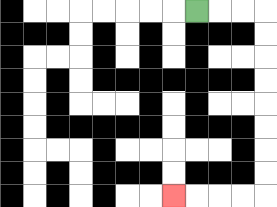{'start': '[8, 0]', 'end': '[7, 8]', 'path_directions': 'R,R,R,D,D,D,D,D,D,D,D,L,L,L,L', 'path_coordinates': '[[8, 0], [9, 0], [10, 0], [11, 0], [11, 1], [11, 2], [11, 3], [11, 4], [11, 5], [11, 6], [11, 7], [11, 8], [10, 8], [9, 8], [8, 8], [7, 8]]'}